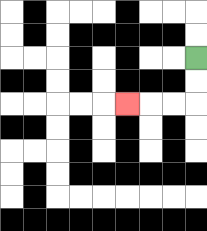{'start': '[8, 2]', 'end': '[5, 4]', 'path_directions': 'D,D,L,L,L', 'path_coordinates': '[[8, 2], [8, 3], [8, 4], [7, 4], [6, 4], [5, 4]]'}